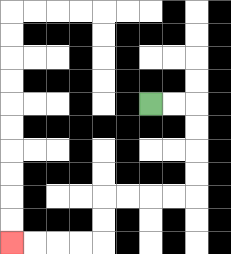{'start': '[6, 4]', 'end': '[0, 10]', 'path_directions': 'R,R,D,D,D,D,L,L,L,L,D,D,L,L,L,L', 'path_coordinates': '[[6, 4], [7, 4], [8, 4], [8, 5], [8, 6], [8, 7], [8, 8], [7, 8], [6, 8], [5, 8], [4, 8], [4, 9], [4, 10], [3, 10], [2, 10], [1, 10], [0, 10]]'}